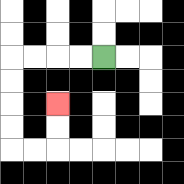{'start': '[4, 2]', 'end': '[2, 4]', 'path_directions': 'L,L,L,L,D,D,D,D,R,R,U,U', 'path_coordinates': '[[4, 2], [3, 2], [2, 2], [1, 2], [0, 2], [0, 3], [0, 4], [0, 5], [0, 6], [1, 6], [2, 6], [2, 5], [2, 4]]'}